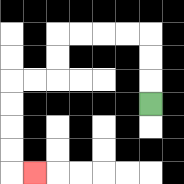{'start': '[6, 4]', 'end': '[1, 7]', 'path_directions': 'U,U,U,L,L,L,L,D,D,L,L,D,D,D,D,R', 'path_coordinates': '[[6, 4], [6, 3], [6, 2], [6, 1], [5, 1], [4, 1], [3, 1], [2, 1], [2, 2], [2, 3], [1, 3], [0, 3], [0, 4], [0, 5], [0, 6], [0, 7], [1, 7]]'}